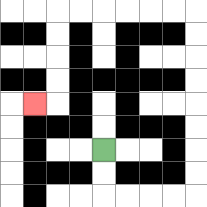{'start': '[4, 6]', 'end': '[1, 4]', 'path_directions': 'D,D,R,R,R,R,U,U,U,U,U,U,U,U,L,L,L,L,L,L,D,D,D,D,L', 'path_coordinates': '[[4, 6], [4, 7], [4, 8], [5, 8], [6, 8], [7, 8], [8, 8], [8, 7], [8, 6], [8, 5], [8, 4], [8, 3], [8, 2], [8, 1], [8, 0], [7, 0], [6, 0], [5, 0], [4, 0], [3, 0], [2, 0], [2, 1], [2, 2], [2, 3], [2, 4], [1, 4]]'}